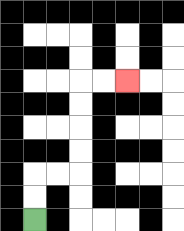{'start': '[1, 9]', 'end': '[5, 3]', 'path_directions': 'U,U,R,R,U,U,U,U,R,R', 'path_coordinates': '[[1, 9], [1, 8], [1, 7], [2, 7], [3, 7], [3, 6], [3, 5], [3, 4], [3, 3], [4, 3], [5, 3]]'}